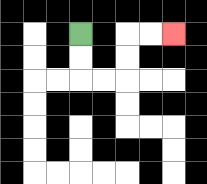{'start': '[3, 1]', 'end': '[7, 1]', 'path_directions': 'D,D,R,R,U,U,R,R', 'path_coordinates': '[[3, 1], [3, 2], [3, 3], [4, 3], [5, 3], [5, 2], [5, 1], [6, 1], [7, 1]]'}